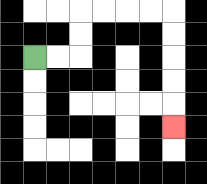{'start': '[1, 2]', 'end': '[7, 5]', 'path_directions': 'R,R,U,U,R,R,R,R,D,D,D,D,D', 'path_coordinates': '[[1, 2], [2, 2], [3, 2], [3, 1], [3, 0], [4, 0], [5, 0], [6, 0], [7, 0], [7, 1], [7, 2], [7, 3], [7, 4], [7, 5]]'}